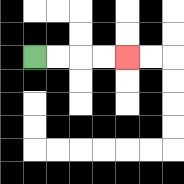{'start': '[1, 2]', 'end': '[5, 2]', 'path_directions': 'R,R,R,R', 'path_coordinates': '[[1, 2], [2, 2], [3, 2], [4, 2], [5, 2]]'}